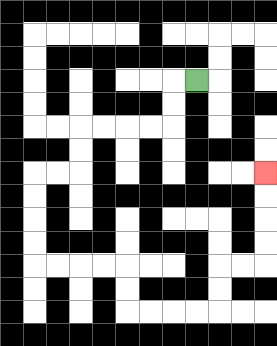{'start': '[8, 3]', 'end': '[11, 7]', 'path_directions': 'L,D,D,L,L,L,L,D,D,L,L,D,D,D,D,R,R,R,R,D,D,R,R,R,R,U,U,R,R,U,U,U,U', 'path_coordinates': '[[8, 3], [7, 3], [7, 4], [7, 5], [6, 5], [5, 5], [4, 5], [3, 5], [3, 6], [3, 7], [2, 7], [1, 7], [1, 8], [1, 9], [1, 10], [1, 11], [2, 11], [3, 11], [4, 11], [5, 11], [5, 12], [5, 13], [6, 13], [7, 13], [8, 13], [9, 13], [9, 12], [9, 11], [10, 11], [11, 11], [11, 10], [11, 9], [11, 8], [11, 7]]'}